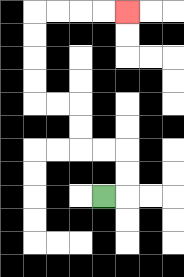{'start': '[4, 8]', 'end': '[5, 0]', 'path_directions': 'R,U,U,L,L,U,U,L,L,U,U,U,U,R,R,R,R', 'path_coordinates': '[[4, 8], [5, 8], [5, 7], [5, 6], [4, 6], [3, 6], [3, 5], [3, 4], [2, 4], [1, 4], [1, 3], [1, 2], [1, 1], [1, 0], [2, 0], [3, 0], [4, 0], [5, 0]]'}